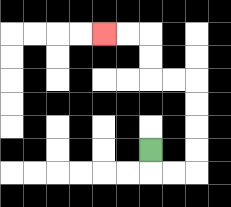{'start': '[6, 6]', 'end': '[4, 1]', 'path_directions': 'D,R,R,U,U,U,U,L,L,U,U,L,L', 'path_coordinates': '[[6, 6], [6, 7], [7, 7], [8, 7], [8, 6], [8, 5], [8, 4], [8, 3], [7, 3], [6, 3], [6, 2], [6, 1], [5, 1], [4, 1]]'}